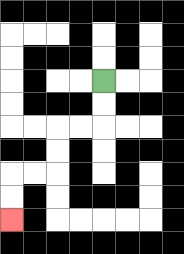{'start': '[4, 3]', 'end': '[0, 9]', 'path_directions': 'D,D,L,L,D,D,L,L,D,D', 'path_coordinates': '[[4, 3], [4, 4], [4, 5], [3, 5], [2, 5], [2, 6], [2, 7], [1, 7], [0, 7], [0, 8], [0, 9]]'}